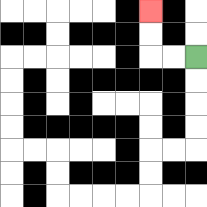{'start': '[8, 2]', 'end': '[6, 0]', 'path_directions': 'L,L,U,U', 'path_coordinates': '[[8, 2], [7, 2], [6, 2], [6, 1], [6, 0]]'}